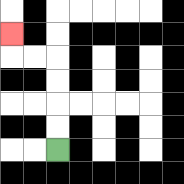{'start': '[2, 6]', 'end': '[0, 1]', 'path_directions': 'U,U,U,U,L,L,U', 'path_coordinates': '[[2, 6], [2, 5], [2, 4], [2, 3], [2, 2], [1, 2], [0, 2], [0, 1]]'}